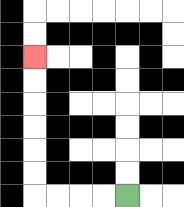{'start': '[5, 8]', 'end': '[1, 2]', 'path_directions': 'L,L,L,L,U,U,U,U,U,U', 'path_coordinates': '[[5, 8], [4, 8], [3, 8], [2, 8], [1, 8], [1, 7], [1, 6], [1, 5], [1, 4], [1, 3], [1, 2]]'}